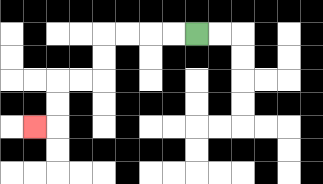{'start': '[8, 1]', 'end': '[1, 5]', 'path_directions': 'L,L,L,L,D,D,L,L,D,D,L', 'path_coordinates': '[[8, 1], [7, 1], [6, 1], [5, 1], [4, 1], [4, 2], [4, 3], [3, 3], [2, 3], [2, 4], [2, 5], [1, 5]]'}